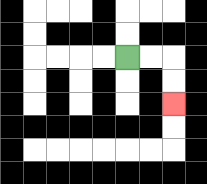{'start': '[5, 2]', 'end': '[7, 4]', 'path_directions': 'R,R,D,D', 'path_coordinates': '[[5, 2], [6, 2], [7, 2], [7, 3], [7, 4]]'}